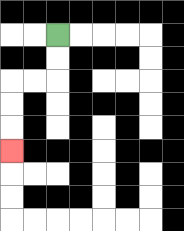{'start': '[2, 1]', 'end': '[0, 6]', 'path_directions': 'D,D,L,L,D,D,D', 'path_coordinates': '[[2, 1], [2, 2], [2, 3], [1, 3], [0, 3], [0, 4], [0, 5], [0, 6]]'}